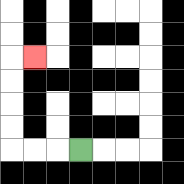{'start': '[3, 6]', 'end': '[1, 2]', 'path_directions': 'L,L,L,U,U,U,U,R', 'path_coordinates': '[[3, 6], [2, 6], [1, 6], [0, 6], [0, 5], [0, 4], [0, 3], [0, 2], [1, 2]]'}